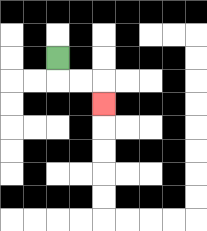{'start': '[2, 2]', 'end': '[4, 4]', 'path_directions': 'D,R,R,D', 'path_coordinates': '[[2, 2], [2, 3], [3, 3], [4, 3], [4, 4]]'}